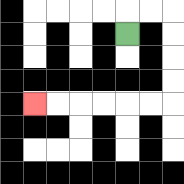{'start': '[5, 1]', 'end': '[1, 4]', 'path_directions': 'U,R,R,D,D,D,D,L,L,L,L,L,L', 'path_coordinates': '[[5, 1], [5, 0], [6, 0], [7, 0], [7, 1], [7, 2], [7, 3], [7, 4], [6, 4], [5, 4], [4, 4], [3, 4], [2, 4], [1, 4]]'}